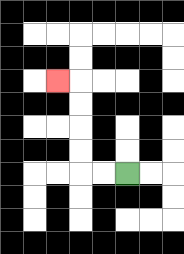{'start': '[5, 7]', 'end': '[2, 3]', 'path_directions': 'L,L,U,U,U,U,L', 'path_coordinates': '[[5, 7], [4, 7], [3, 7], [3, 6], [3, 5], [3, 4], [3, 3], [2, 3]]'}